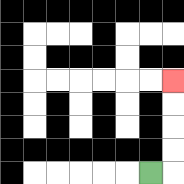{'start': '[6, 7]', 'end': '[7, 3]', 'path_directions': 'R,U,U,U,U', 'path_coordinates': '[[6, 7], [7, 7], [7, 6], [7, 5], [7, 4], [7, 3]]'}